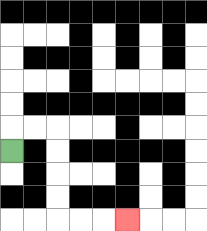{'start': '[0, 6]', 'end': '[5, 9]', 'path_directions': 'U,R,R,D,D,D,D,R,R,R', 'path_coordinates': '[[0, 6], [0, 5], [1, 5], [2, 5], [2, 6], [2, 7], [2, 8], [2, 9], [3, 9], [4, 9], [5, 9]]'}